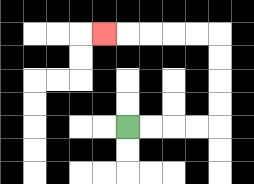{'start': '[5, 5]', 'end': '[4, 1]', 'path_directions': 'R,R,R,R,U,U,U,U,L,L,L,L,L', 'path_coordinates': '[[5, 5], [6, 5], [7, 5], [8, 5], [9, 5], [9, 4], [9, 3], [9, 2], [9, 1], [8, 1], [7, 1], [6, 1], [5, 1], [4, 1]]'}